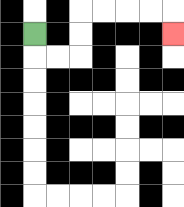{'start': '[1, 1]', 'end': '[7, 1]', 'path_directions': 'D,R,R,U,U,R,R,R,R,D', 'path_coordinates': '[[1, 1], [1, 2], [2, 2], [3, 2], [3, 1], [3, 0], [4, 0], [5, 0], [6, 0], [7, 0], [7, 1]]'}